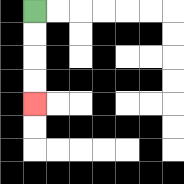{'start': '[1, 0]', 'end': '[1, 4]', 'path_directions': 'D,D,D,D', 'path_coordinates': '[[1, 0], [1, 1], [1, 2], [1, 3], [1, 4]]'}